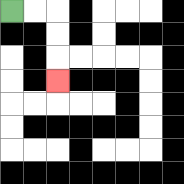{'start': '[0, 0]', 'end': '[2, 3]', 'path_directions': 'R,R,D,D,D', 'path_coordinates': '[[0, 0], [1, 0], [2, 0], [2, 1], [2, 2], [2, 3]]'}